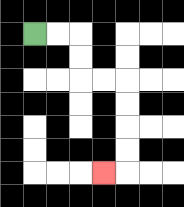{'start': '[1, 1]', 'end': '[4, 7]', 'path_directions': 'R,R,D,D,R,R,D,D,D,D,L', 'path_coordinates': '[[1, 1], [2, 1], [3, 1], [3, 2], [3, 3], [4, 3], [5, 3], [5, 4], [5, 5], [5, 6], [5, 7], [4, 7]]'}